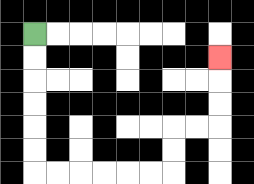{'start': '[1, 1]', 'end': '[9, 2]', 'path_directions': 'D,D,D,D,D,D,R,R,R,R,R,R,U,U,R,R,U,U,U', 'path_coordinates': '[[1, 1], [1, 2], [1, 3], [1, 4], [1, 5], [1, 6], [1, 7], [2, 7], [3, 7], [4, 7], [5, 7], [6, 7], [7, 7], [7, 6], [7, 5], [8, 5], [9, 5], [9, 4], [9, 3], [9, 2]]'}